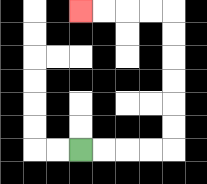{'start': '[3, 6]', 'end': '[3, 0]', 'path_directions': 'R,R,R,R,U,U,U,U,U,U,L,L,L,L', 'path_coordinates': '[[3, 6], [4, 6], [5, 6], [6, 6], [7, 6], [7, 5], [7, 4], [7, 3], [7, 2], [7, 1], [7, 0], [6, 0], [5, 0], [4, 0], [3, 0]]'}